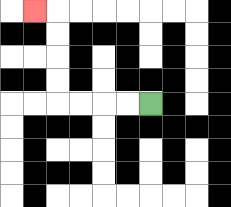{'start': '[6, 4]', 'end': '[1, 0]', 'path_directions': 'L,L,L,L,U,U,U,U,L', 'path_coordinates': '[[6, 4], [5, 4], [4, 4], [3, 4], [2, 4], [2, 3], [2, 2], [2, 1], [2, 0], [1, 0]]'}